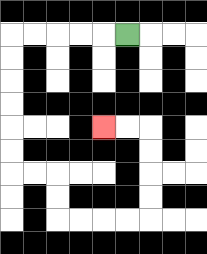{'start': '[5, 1]', 'end': '[4, 5]', 'path_directions': 'L,L,L,L,L,D,D,D,D,D,D,R,R,D,D,R,R,R,R,U,U,U,U,L,L', 'path_coordinates': '[[5, 1], [4, 1], [3, 1], [2, 1], [1, 1], [0, 1], [0, 2], [0, 3], [0, 4], [0, 5], [0, 6], [0, 7], [1, 7], [2, 7], [2, 8], [2, 9], [3, 9], [4, 9], [5, 9], [6, 9], [6, 8], [6, 7], [6, 6], [6, 5], [5, 5], [4, 5]]'}